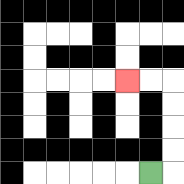{'start': '[6, 7]', 'end': '[5, 3]', 'path_directions': 'R,U,U,U,U,L,L', 'path_coordinates': '[[6, 7], [7, 7], [7, 6], [7, 5], [7, 4], [7, 3], [6, 3], [5, 3]]'}